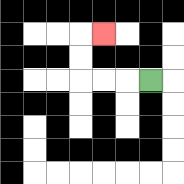{'start': '[6, 3]', 'end': '[4, 1]', 'path_directions': 'L,L,L,U,U,R', 'path_coordinates': '[[6, 3], [5, 3], [4, 3], [3, 3], [3, 2], [3, 1], [4, 1]]'}